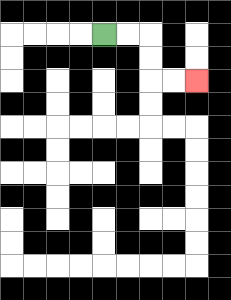{'start': '[4, 1]', 'end': '[8, 3]', 'path_directions': 'R,R,D,D,R,R', 'path_coordinates': '[[4, 1], [5, 1], [6, 1], [6, 2], [6, 3], [7, 3], [8, 3]]'}